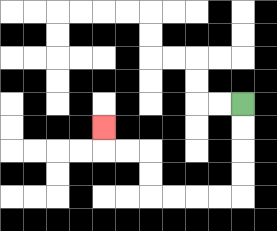{'start': '[10, 4]', 'end': '[4, 5]', 'path_directions': 'D,D,D,D,L,L,L,L,U,U,L,L,U', 'path_coordinates': '[[10, 4], [10, 5], [10, 6], [10, 7], [10, 8], [9, 8], [8, 8], [7, 8], [6, 8], [6, 7], [6, 6], [5, 6], [4, 6], [4, 5]]'}